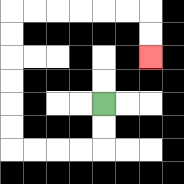{'start': '[4, 4]', 'end': '[6, 2]', 'path_directions': 'D,D,L,L,L,L,U,U,U,U,U,U,R,R,R,R,R,R,D,D', 'path_coordinates': '[[4, 4], [4, 5], [4, 6], [3, 6], [2, 6], [1, 6], [0, 6], [0, 5], [0, 4], [0, 3], [0, 2], [0, 1], [0, 0], [1, 0], [2, 0], [3, 0], [4, 0], [5, 0], [6, 0], [6, 1], [6, 2]]'}